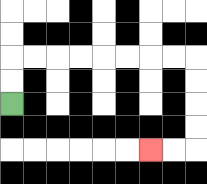{'start': '[0, 4]', 'end': '[6, 6]', 'path_directions': 'U,U,R,R,R,R,R,R,R,R,D,D,D,D,L,L', 'path_coordinates': '[[0, 4], [0, 3], [0, 2], [1, 2], [2, 2], [3, 2], [4, 2], [5, 2], [6, 2], [7, 2], [8, 2], [8, 3], [8, 4], [8, 5], [8, 6], [7, 6], [6, 6]]'}